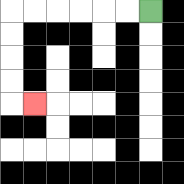{'start': '[6, 0]', 'end': '[1, 4]', 'path_directions': 'L,L,L,L,L,L,D,D,D,D,R', 'path_coordinates': '[[6, 0], [5, 0], [4, 0], [3, 0], [2, 0], [1, 0], [0, 0], [0, 1], [0, 2], [0, 3], [0, 4], [1, 4]]'}